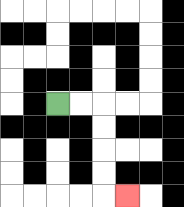{'start': '[2, 4]', 'end': '[5, 8]', 'path_directions': 'R,R,D,D,D,D,R', 'path_coordinates': '[[2, 4], [3, 4], [4, 4], [4, 5], [4, 6], [4, 7], [4, 8], [5, 8]]'}